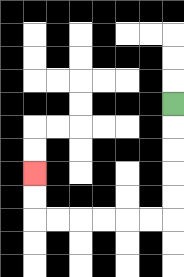{'start': '[7, 4]', 'end': '[1, 7]', 'path_directions': 'D,D,D,D,D,L,L,L,L,L,L,U,U', 'path_coordinates': '[[7, 4], [7, 5], [7, 6], [7, 7], [7, 8], [7, 9], [6, 9], [5, 9], [4, 9], [3, 9], [2, 9], [1, 9], [1, 8], [1, 7]]'}